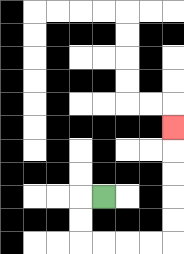{'start': '[4, 8]', 'end': '[7, 5]', 'path_directions': 'L,D,D,R,R,R,R,U,U,U,U,U', 'path_coordinates': '[[4, 8], [3, 8], [3, 9], [3, 10], [4, 10], [5, 10], [6, 10], [7, 10], [7, 9], [7, 8], [7, 7], [7, 6], [7, 5]]'}